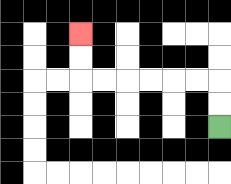{'start': '[9, 5]', 'end': '[3, 1]', 'path_directions': 'U,U,L,L,L,L,L,L,U,U', 'path_coordinates': '[[9, 5], [9, 4], [9, 3], [8, 3], [7, 3], [6, 3], [5, 3], [4, 3], [3, 3], [3, 2], [3, 1]]'}